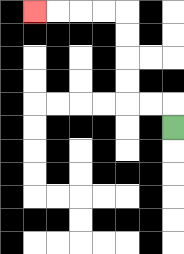{'start': '[7, 5]', 'end': '[1, 0]', 'path_directions': 'U,L,L,U,U,U,U,L,L,L,L', 'path_coordinates': '[[7, 5], [7, 4], [6, 4], [5, 4], [5, 3], [5, 2], [5, 1], [5, 0], [4, 0], [3, 0], [2, 0], [1, 0]]'}